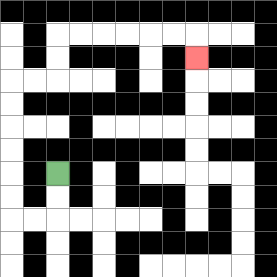{'start': '[2, 7]', 'end': '[8, 2]', 'path_directions': 'D,D,L,L,U,U,U,U,U,U,R,R,U,U,R,R,R,R,R,R,D', 'path_coordinates': '[[2, 7], [2, 8], [2, 9], [1, 9], [0, 9], [0, 8], [0, 7], [0, 6], [0, 5], [0, 4], [0, 3], [1, 3], [2, 3], [2, 2], [2, 1], [3, 1], [4, 1], [5, 1], [6, 1], [7, 1], [8, 1], [8, 2]]'}